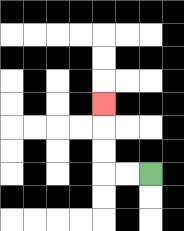{'start': '[6, 7]', 'end': '[4, 4]', 'path_directions': 'L,L,U,U,U', 'path_coordinates': '[[6, 7], [5, 7], [4, 7], [4, 6], [4, 5], [4, 4]]'}